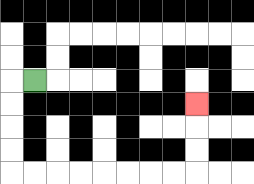{'start': '[1, 3]', 'end': '[8, 4]', 'path_directions': 'L,D,D,D,D,R,R,R,R,R,R,R,R,U,U,U', 'path_coordinates': '[[1, 3], [0, 3], [0, 4], [0, 5], [0, 6], [0, 7], [1, 7], [2, 7], [3, 7], [4, 7], [5, 7], [6, 7], [7, 7], [8, 7], [8, 6], [8, 5], [8, 4]]'}